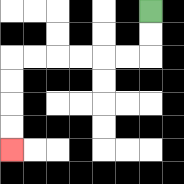{'start': '[6, 0]', 'end': '[0, 6]', 'path_directions': 'D,D,L,L,L,L,L,L,D,D,D,D', 'path_coordinates': '[[6, 0], [6, 1], [6, 2], [5, 2], [4, 2], [3, 2], [2, 2], [1, 2], [0, 2], [0, 3], [0, 4], [0, 5], [0, 6]]'}